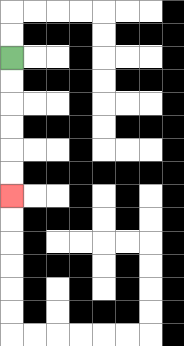{'start': '[0, 2]', 'end': '[0, 8]', 'path_directions': 'D,D,D,D,D,D', 'path_coordinates': '[[0, 2], [0, 3], [0, 4], [0, 5], [0, 6], [0, 7], [0, 8]]'}